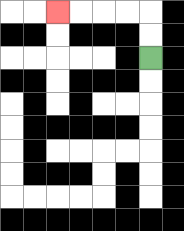{'start': '[6, 2]', 'end': '[2, 0]', 'path_directions': 'U,U,L,L,L,L', 'path_coordinates': '[[6, 2], [6, 1], [6, 0], [5, 0], [4, 0], [3, 0], [2, 0]]'}